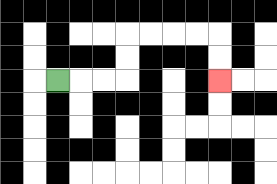{'start': '[2, 3]', 'end': '[9, 3]', 'path_directions': 'R,R,R,U,U,R,R,R,R,D,D', 'path_coordinates': '[[2, 3], [3, 3], [4, 3], [5, 3], [5, 2], [5, 1], [6, 1], [7, 1], [8, 1], [9, 1], [9, 2], [9, 3]]'}